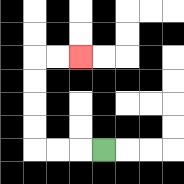{'start': '[4, 6]', 'end': '[3, 2]', 'path_directions': 'L,L,L,U,U,U,U,R,R', 'path_coordinates': '[[4, 6], [3, 6], [2, 6], [1, 6], [1, 5], [1, 4], [1, 3], [1, 2], [2, 2], [3, 2]]'}